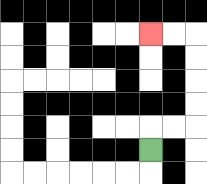{'start': '[6, 6]', 'end': '[6, 1]', 'path_directions': 'U,R,R,U,U,U,U,L,L', 'path_coordinates': '[[6, 6], [6, 5], [7, 5], [8, 5], [8, 4], [8, 3], [8, 2], [8, 1], [7, 1], [6, 1]]'}